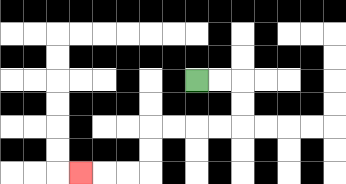{'start': '[8, 3]', 'end': '[3, 7]', 'path_directions': 'R,R,D,D,L,L,L,L,D,D,L,L,L', 'path_coordinates': '[[8, 3], [9, 3], [10, 3], [10, 4], [10, 5], [9, 5], [8, 5], [7, 5], [6, 5], [6, 6], [6, 7], [5, 7], [4, 7], [3, 7]]'}